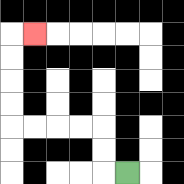{'start': '[5, 7]', 'end': '[1, 1]', 'path_directions': 'L,U,U,L,L,L,L,U,U,U,U,R', 'path_coordinates': '[[5, 7], [4, 7], [4, 6], [4, 5], [3, 5], [2, 5], [1, 5], [0, 5], [0, 4], [0, 3], [0, 2], [0, 1], [1, 1]]'}